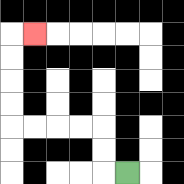{'start': '[5, 7]', 'end': '[1, 1]', 'path_directions': 'L,U,U,L,L,L,L,U,U,U,U,R', 'path_coordinates': '[[5, 7], [4, 7], [4, 6], [4, 5], [3, 5], [2, 5], [1, 5], [0, 5], [0, 4], [0, 3], [0, 2], [0, 1], [1, 1]]'}